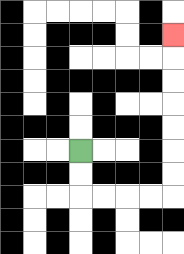{'start': '[3, 6]', 'end': '[7, 1]', 'path_directions': 'D,D,R,R,R,R,U,U,U,U,U,U,U', 'path_coordinates': '[[3, 6], [3, 7], [3, 8], [4, 8], [5, 8], [6, 8], [7, 8], [7, 7], [7, 6], [7, 5], [7, 4], [7, 3], [7, 2], [7, 1]]'}